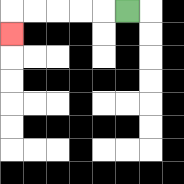{'start': '[5, 0]', 'end': '[0, 1]', 'path_directions': 'L,L,L,L,L,D', 'path_coordinates': '[[5, 0], [4, 0], [3, 0], [2, 0], [1, 0], [0, 0], [0, 1]]'}